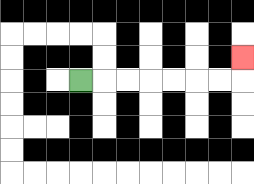{'start': '[3, 3]', 'end': '[10, 2]', 'path_directions': 'R,R,R,R,R,R,R,U', 'path_coordinates': '[[3, 3], [4, 3], [5, 3], [6, 3], [7, 3], [8, 3], [9, 3], [10, 3], [10, 2]]'}